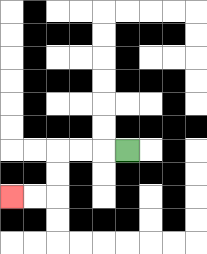{'start': '[5, 6]', 'end': '[0, 8]', 'path_directions': 'L,L,L,D,D,L,L', 'path_coordinates': '[[5, 6], [4, 6], [3, 6], [2, 6], [2, 7], [2, 8], [1, 8], [0, 8]]'}